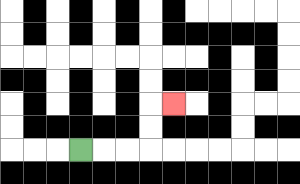{'start': '[3, 6]', 'end': '[7, 4]', 'path_directions': 'R,R,R,U,U,R', 'path_coordinates': '[[3, 6], [4, 6], [5, 6], [6, 6], [6, 5], [6, 4], [7, 4]]'}